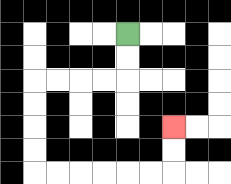{'start': '[5, 1]', 'end': '[7, 5]', 'path_directions': 'D,D,L,L,L,L,D,D,D,D,R,R,R,R,R,R,U,U', 'path_coordinates': '[[5, 1], [5, 2], [5, 3], [4, 3], [3, 3], [2, 3], [1, 3], [1, 4], [1, 5], [1, 6], [1, 7], [2, 7], [3, 7], [4, 7], [5, 7], [6, 7], [7, 7], [7, 6], [7, 5]]'}